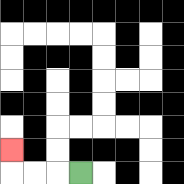{'start': '[3, 7]', 'end': '[0, 6]', 'path_directions': 'L,L,L,U', 'path_coordinates': '[[3, 7], [2, 7], [1, 7], [0, 7], [0, 6]]'}